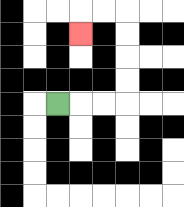{'start': '[2, 4]', 'end': '[3, 1]', 'path_directions': 'R,R,R,U,U,U,U,L,L,D', 'path_coordinates': '[[2, 4], [3, 4], [4, 4], [5, 4], [5, 3], [5, 2], [5, 1], [5, 0], [4, 0], [3, 0], [3, 1]]'}